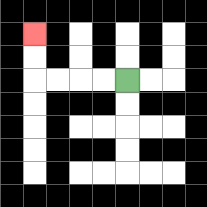{'start': '[5, 3]', 'end': '[1, 1]', 'path_directions': 'L,L,L,L,U,U', 'path_coordinates': '[[5, 3], [4, 3], [3, 3], [2, 3], [1, 3], [1, 2], [1, 1]]'}